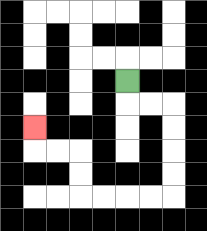{'start': '[5, 3]', 'end': '[1, 5]', 'path_directions': 'D,R,R,D,D,D,D,L,L,L,L,U,U,L,L,U', 'path_coordinates': '[[5, 3], [5, 4], [6, 4], [7, 4], [7, 5], [7, 6], [7, 7], [7, 8], [6, 8], [5, 8], [4, 8], [3, 8], [3, 7], [3, 6], [2, 6], [1, 6], [1, 5]]'}